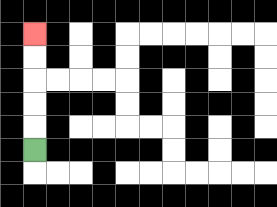{'start': '[1, 6]', 'end': '[1, 1]', 'path_directions': 'U,U,U,U,U', 'path_coordinates': '[[1, 6], [1, 5], [1, 4], [1, 3], [1, 2], [1, 1]]'}